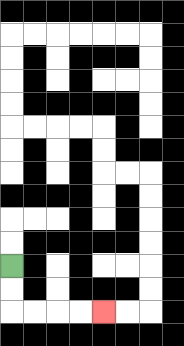{'start': '[0, 11]', 'end': '[4, 13]', 'path_directions': 'D,D,R,R,R,R', 'path_coordinates': '[[0, 11], [0, 12], [0, 13], [1, 13], [2, 13], [3, 13], [4, 13]]'}